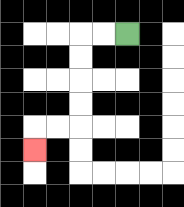{'start': '[5, 1]', 'end': '[1, 6]', 'path_directions': 'L,L,D,D,D,D,L,L,D', 'path_coordinates': '[[5, 1], [4, 1], [3, 1], [3, 2], [3, 3], [3, 4], [3, 5], [2, 5], [1, 5], [1, 6]]'}